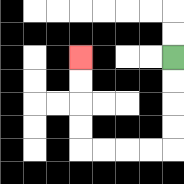{'start': '[7, 2]', 'end': '[3, 2]', 'path_directions': 'D,D,D,D,L,L,L,L,U,U,U,U', 'path_coordinates': '[[7, 2], [7, 3], [7, 4], [7, 5], [7, 6], [6, 6], [5, 6], [4, 6], [3, 6], [3, 5], [3, 4], [3, 3], [3, 2]]'}